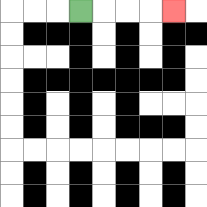{'start': '[3, 0]', 'end': '[7, 0]', 'path_directions': 'R,R,R,R', 'path_coordinates': '[[3, 0], [4, 0], [5, 0], [6, 0], [7, 0]]'}